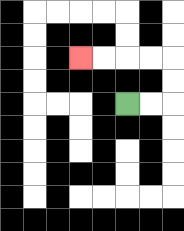{'start': '[5, 4]', 'end': '[3, 2]', 'path_directions': 'R,R,U,U,L,L,L,L', 'path_coordinates': '[[5, 4], [6, 4], [7, 4], [7, 3], [7, 2], [6, 2], [5, 2], [4, 2], [3, 2]]'}